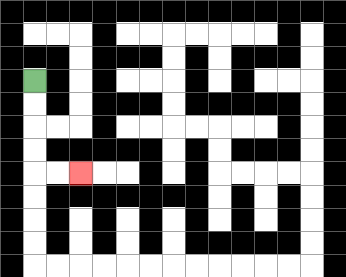{'start': '[1, 3]', 'end': '[3, 7]', 'path_directions': 'D,D,D,D,R,R', 'path_coordinates': '[[1, 3], [1, 4], [1, 5], [1, 6], [1, 7], [2, 7], [3, 7]]'}